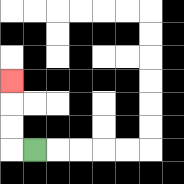{'start': '[1, 6]', 'end': '[0, 3]', 'path_directions': 'L,U,U,U', 'path_coordinates': '[[1, 6], [0, 6], [0, 5], [0, 4], [0, 3]]'}